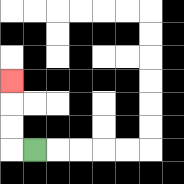{'start': '[1, 6]', 'end': '[0, 3]', 'path_directions': 'L,U,U,U', 'path_coordinates': '[[1, 6], [0, 6], [0, 5], [0, 4], [0, 3]]'}